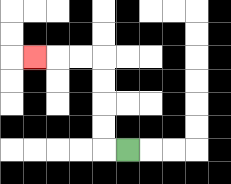{'start': '[5, 6]', 'end': '[1, 2]', 'path_directions': 'L,U,U,U,U,L,L,L', 'path_coordinates': '[[5, 6], [4, 6], [4, 5], [4, 4], [4, 3], [4, 2], [3, 2], [2, 2], [1, 2]]'}